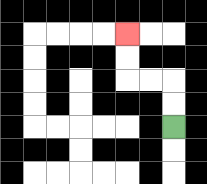{'start': '[7, 5]', 'end': '[5, 1]', 'path_directions': 'U,U,L,L,U,U', 'path_coordinates': '[[7, 5], [7, 4], [7, 3], [6, 3], [5, 3], [5, 2], [5, 1]]'}